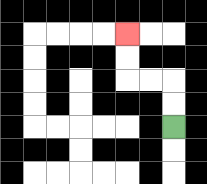{'start': '[7, 5]', 'end': '[5, 1]', 'path_directions': 'U,U,L,L,U,U', 'path_coordinates': '[[7, 5], [7, 4], [7, 3], [6, 3], [5, 3], [5, 2], [5, 1]]'}